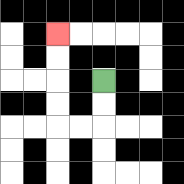{'start': '[4, 3]', 'end': '[2, 1]', 'path_directions': 'D,D,L,L,U,U,U,U', 'path_coordinates': '[[4, 3], [4, 4], [4, 5], [3, 5], [2, 5], [2, 4], [2, 3], [2, 2], [2, 1]]'}